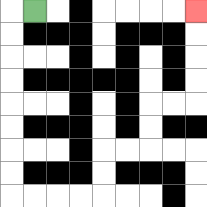{'start': '[1, 0]', 'end': '[8, 0]', 'path_directions': 'L,D,D,D,D,D,D,D,D,R,R,R,R,U,U,R,R,U,U,R,R,U,U,U,U', 'path_coordinates': '[[1, 0], [0, 0], [0, 1], [0, 2], [0, 3], [0, 4], [0, 5], [0, 6], [0, 7], [0, 8], [1, 8], [2, 8], [3, 8], [4, 8], [4, 7], [4, 6], [5, 6], [6, 6], [6, 5], [6, 4], [7, 4], [8, 4], [8, 3], [8, 2], [8, 1], [8, 0]]'}